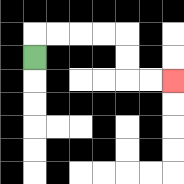{'start': '[1, 2]', 'end': '[7, 3]', 'path_directions': 'U,R,R,R,R,D,D,R,R', 'path_coordinates': '[[1, 2], [1, 1], [2, 1], [3, 1], [4, 1], [5, 1], [5, 2], [5, 3], [6, 3], [7, 3]]'}